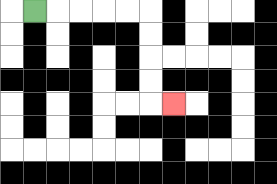{'start': '[1, 0]', 'end': '[7, 4]', 'path_directions': 'R,R,R,R,R,D,D,D,D,R', 'path_coordinates': '[[1, 0], [2, 0], [3, 0], [4, 0], [5, 0], [6, 0], [6, 1], [6, 2], [6, 3], [6, 4], [7, 4]]'}